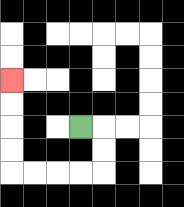{'start': '[3, 5]', 'end': '[0, 3]', 'path_directions': 'R,D,D,L,L,L,L,U,U,U,U', 'path_coordinates': '[[3, 5], [4, 5], [4, 6], [4, 7], [3, 7], [2, 7], [1, 7], [0, 7], [0, 6], [0, 5], [0, 4], [0, 3]]'}